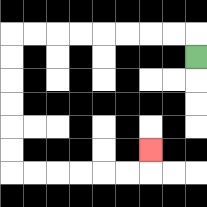{'start': '[8, 2]', 'end': '[6, 6]', 'path_directions': 'U,L,L,L,L,L,L,L,L,D,D,D,D,D,D,R,R,R,R,R,R,U', 'path_coordinates': '[[8, 2], [8, 1], [7, 1], [6, 1], [5, 1], [4, 1], [3, 1], [2, 1], [1, 1], [0, 1], [0, 2], [0, 3], [0, 4], [0, 5], [0, 6], [0, 7], [1, 7], [2, 7], [3, 7], [4, 7], [5, 7], [6, 7], [6, 6]]'}